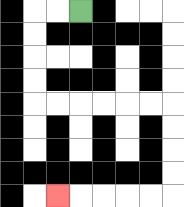{'start': '[3, 0]', 'end': '[2, 8]', 'path_directions': 'L,L,D,D,D,D,R,R,R,R,R,R,D,D,D,D,L,L,L,L,L', 'path_coordinates': '[[3, 0], [2, 0], [1, 0], [1, 1], [1, 2], [1, 3], [1, 4], [2, 4], [3, 4], [4, 4], [5, 4], [6, 4], [7, 4], [7, 5], [7, 6], [7, 7], [7, 8], [6, 8], [5, 8], [4, 8], [3, 8], [2, 8]]'}